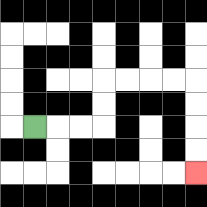{'start': '[1, 5]', 'end': '[8, 7]', 'path_directions': 'R,R,R,U,U,R,R,R,R,D,D,D,D', 'path_coordinates': '[[1, 5], [2, 5], [3, 5], [4, 5], [4, 4], [4, 3], [5, 3], [6, 3], [7, 3], [8, 3], [8, 4], [8, 5], [8, 6], [8, 7]]'}